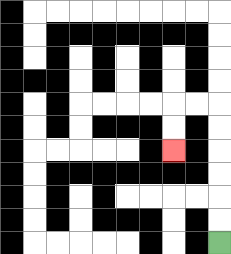{'start': '[9, 10]', 'end': '[7, 6]', 'path_directions': 'U,U,U,U,U,U,L,L,D,D', 'path_coordinates': '[[9, 10], [9, 9], [9, 8], [9, 7], [9, 6], [9, 5], [9, 4], [8, 4], [7, 4], [7, 5], [7, 6]]'}